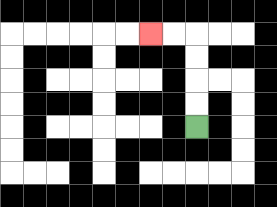{'start': '[8, 5]', 'end': '[6, 1]', 'path_directions': 'U,U,U,U,L,L', 'path_coordinates': '[[8, 5], [8, 4], [8, 3], [8, 2], [8, 1], [7, 1], [6, 1]]'}